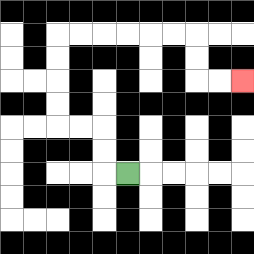{'start': '[5, 7]', 'end': '[10, 3]', 'path_directions': 'L,U,U,L,L,U,U,U,U,R,R,R,R,R,R,D,D,R,R', 'path_coordinates': '[[5, 7], [4, 7], [4, 6], [4, 5], [3, 5], [2, 5], [2, 4], [2, 3], [2, 2], [2, 1], [3, 1], [4, 1], [5, 1], [6, 1], [7, 1], [8, 1], [8, 2], [8, 3], [9, 3], [10, 3]]'}